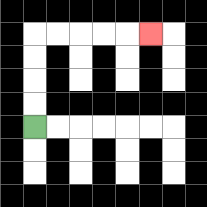{'start': '[1, 5]', 'end': '[6, 1]', 'path_directions': 'U,U,U,U,R,R,R,R,R', 'path_coordinates': '[[1, 5], [1, 4], [1, 3], [1, 2], [1, 1], [2, 1], [3, 1], [4, 1], [5, 1], [6, 1]]'}